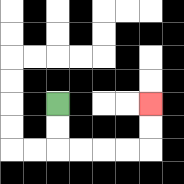{'start': '[2, 4]', 'end': '[6, 4]', 'path_directions': 'D,D,R,R,R,R,U,U', 'path_coordinates': '[[2, 4], [2, 5], [2, 6], [3, 6], [4, 6], [5, 6], [6, 6], [6, 5], [6, 4]]'}